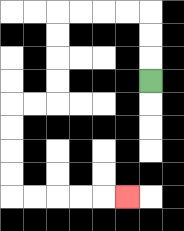{'start': '[6, 3]', 'end': '[5, 8]', 'path_directions': 'U,U,U,L,L,L,L,D,D,D,D,L,L,D,D,D,D,R,R,R,R,R', 'path_coordinates': '[[6, 3], [6, 2], [6, 1], [6, 0], [5, 0], [4, 0], [3, 0], [2, 0], [2, 1], [2, 2], [2, 3], [2, 4], [1, 4], [0, 4], [0, 5], [0, 6], [0, 7], [0, 8], [1, 8], [2, 8], [3, 8], [4, 8], [5, 8]]'}